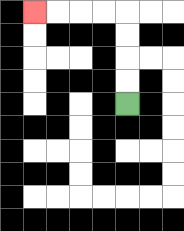{'start': '[5, 4]', 'end': '[1, 0]', 'path_directions': 'U,U,U,U,L,L,L,L', 'path_coordinates': '[[5, 4], [5, 3], [5, 2], [5, 1], [5, 0], [4, 0], [3, 0], [2, 0], [1, 0]]'}